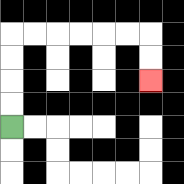{'start': '[0, 5]', 'end': '[6, 3]', 'path_directions': 'U,U,U,U,R,R,R,R,R,R,D,D', 'path_coordinates': '[[0, 5], [0, 4], [0, 3], [0, 2], [0, 1], [1, 1], [2, 1], [3, 1], [4, 1], [5, 1], [6, 1], [6, 2], [6, 3]]'}